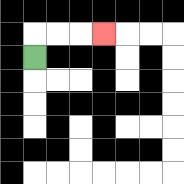{'start': '[1, 2]', 'end': '[4, 1]', 'path_directions': 'U,R,R,R', 'path_coordinates': '[[1, 2], [1, 1], [2, 1], [3, 1], [4, 1]]'}